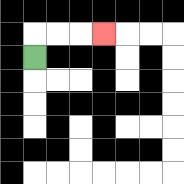{'start': '[1, 2]', 'end': '[4, 1]', 'path_directions': 'U,R,R,R', 'path_coordinates': '[[1, 2], [1, 1], [2, 1], [3, 1], [4, 1]]'}